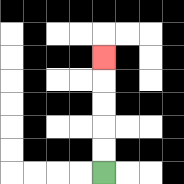{'start': '[4, 7]', 'end': '[4, 2]', 'path_directions': 'U,U,U,U,U', 'path_coordinates': '[[4, 7], [4, 6], [4, 5], [4, 4], [4, 3], [4, 2]]'}